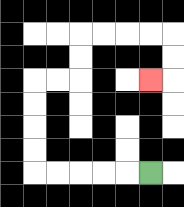{'start': '[6, 7]', 'end': '[6, 3]', 'path_directions': 'L,L,L,L,L,U,U,U,U,R,R,U,U,R,R,R,R,D,D,L', 'path_coordinates': '[[6, 7], [5, 7], [4, 7], [3, 7], [2, 7], [1, 7], [1, 6], [1, 5], [1, 4], [1, 3], [2, 3], [3, 3], [3, 2], [3, 1], [4, 1], [5, 1], [6, 1], [7, 1], [7, 2], [7, 3], [6, 3]]'}